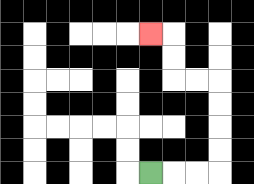{'start': '[6, 7]', 'end': '[6, 1]', 'path_directions': 'R,R,R,U,U,U,U,L,L,U,U,L', 'path_coordinates': '[[6, 7], [7, 7], [8, 7], [9, 7], [9, 6], [9, 5], [9, 4], [9, 3], [8, 3], [7, 3], [7, 2], [7, 1], [6, 1]]'}